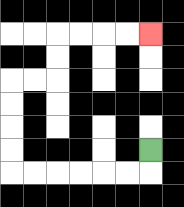{'start': '[6, 6]', 'end': '[6, 1]', 'path_directions': 'D,L,L,L,L,L,L,U,U,U,U,R,R,U,U,R,R,R,R', 'path_coordinates': '[[6, 6], [6, 7], [5, 7], [4, 7], [3, 7], [2, 7], [1, 7], [0, 7], [0, 6], [0, 5], [0, 4], [0, 3], [1, 3], [2, 3], [2, 2], [2, 1], [3, 1], [4, 1], [5, 1], [6, 1]]'}